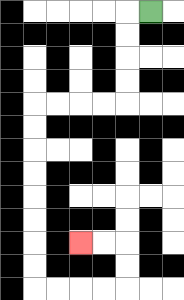{'start': '[6, 0]', 'end': '[3, 10]', 'path_directions': 'L,D,D,D,D,L,L,L,L,D,D,D,D,D,D,D,D,R,R,R,R,U,U,L,L', 'path_coordinates': '[[6, 0], [5, 0], [5, 1], [5, 2], [5, 3], [5, 4], [4, 4], [3, 4], [2, 4], [1, 4], [1, 5], [1, 6], [1, 7], [1, 8], [1, 9], [1, 10], [1, 11], [1, 12], [2, 12], [3, 12], [4, 12], [5, 12], [5, 11], [5, 10], [4, 10], [3, 10]]'}